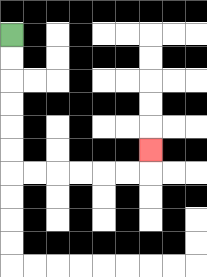{'start': '[0, 1]', 'end': '[6, 6]', 'path_directions': 'D,D,D,D,D,D,R,R,R,R,R,R,U', 'path_coordinates': '[[0, 1], [0, 2], [0, 3], [0, 4], [0, 5], [0, 6], [0, 7], [1, 7], [2, 7], [3, 7], [4, 7], [5, 7], [6, 7], [6, 6]]'}